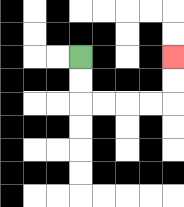{'start': '[3, 2]', 'end': '[7, 2]', 'path_directions': 'D,D,R,R,R,R,U,U', 'path_coordinates': '[[3, 2], [3, 3], [3, 4], [4, 4], [5, 4], [6, 4], [7, 4], [7, 3], [7, 2]]'}